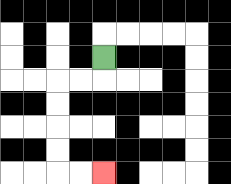{'start': '[4, 2]', 'end': '[4, 7]', 'path_directions': 'D,L,L,D,D,D,D,R,R', 'path_coordinates': '[[4, 2], [4, 3], [3, 3], [2, 3], [2, 4], [2, 5], [2, 6], [2, 7], [3, 7], [4, 7]]'}